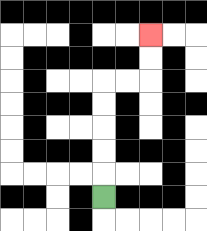{'start': '[4, 8]', 'end': '[6, 1]', 'path_directions': 'U,U,U,U,U,R,R,U,U', 'path_coordinates': '[[4, 8], [4, 7], [4, 6], [4, 5], [4, 4], [4, 3], [5, 3], [6, 3], [6, 2], [6, 1]]'}